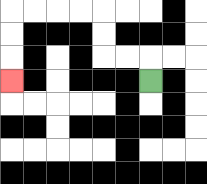{'start': '[6, 3]', 'end': '[0, 3]', 'path_directions': 'U,L,L,U,U,L,L,L,L,D,D,D', 'path_coordinates': '[[6, 3], [6, 2], [5, 2], [4, 2], [4, 1], [4, 0], [3, 0], [2, 0], [1, 0], [0, 0], [0, 1], [0, 2], [0, 3]]'}